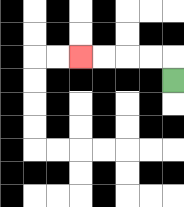{'start': '[7, 3]', 'end': '[3, 2]', 'path_directions': 'U,L,L,L,L', 'path_coordinates': '[[7, 3], [7, 2], [6, 2], [5, 2], [4, 2], [3, 2]]'}